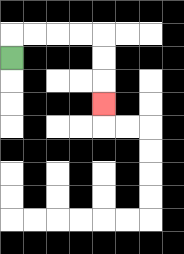{'start': '[0, 2]', 'end': '[4, 4]', 'path_directions': 'U,R,R,R,R,D,D,D', 'path_coordinates': '[[0, 2], [0, 1], [1, 1], [2, 1], [3, 1], [4, 1], [4, 2], [4, 3], [4, 4]]'}